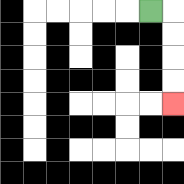{'start': '[6, 0]', 'end': '[7, 4]', 'path_directions': 'R,D,D,D,D', 'path_coordinates': '[[6, 0], [7, 0], [7, 1], [7, 2], [7, 3], [7, 4]]'}